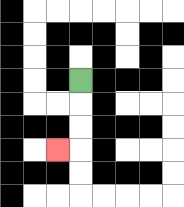{'start': '[3, 3]', 'end': '[2, 6]', 'path_directions': 'D,D,D,L', 'path_coordinates': '[[3, 3], [3, 4], [3, 5], [3, 6], [2, 6]]'}